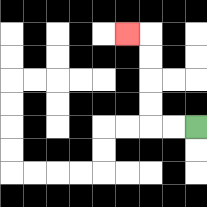{'start': '[8, 5]', 'end': '[5, 1]', 'path_directions': 'L,L,U,U,U,U,L', 'path_coordinates': '[[8, 5], [7, 5], [6, 5], [6, 4], [6, 3], [6, 2], [6, 1], [5, 1]]'}